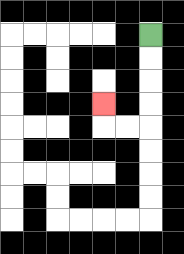{'start': '[6, 1]', 'end': '[4, 4]', 'path_directions': 'D,D,D,D,L,L,U', 'path_coordinates': '[[6, 1], [6, 2], [6, 3], [6, 4], [6, 5], [5, 5], [4, 5], [4, 4]]'}